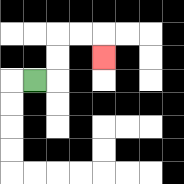{'start': '[1, 3]', 'end': '[4, 2]', 'path_directions': 'R,U,U,R,R,D', 'path_coordinates': '[[1, 3], [2, 3], [2, 2], [2, 1], [3, 1], [4, 1], [4, 2]]'}